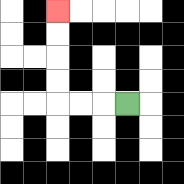{'start': '[5, 4]', 'end': '[2, 0]', 'path_directions': 'L,L,L,U,U,U,U', 'path_coordinates': '[[5, 4], [4, 4], [3, 4], [2, 4], [2, 3], [2, 2], [2, 1], [2, 0]]'}